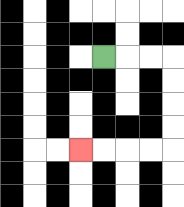{'start': '[4, 2]', 'end': '[3, 6]', 'path_directions': 'R,R,R,D,D,D,D,L,L,L,L', 'path_coordinates': '[[4, 2], [5, 2], [6, 2], [7, 2], [7, 3], [7, 4], [7, 5], [7, 6], [6, 6], [5, 6], [4, 6], [3, 6]]'}